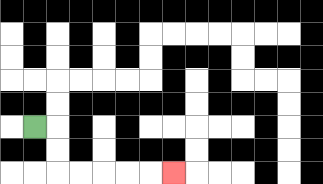{'start': '[1, 5]', 'end': '[7, 7]', 'path_directions': 'R,D,D,R,R,R,R,R', 'path_coordinates': '[[1, 5], [2, 5], [2, 6], [2, 7], [3, 7], [4, 7], [5, 7], [6, 7], [7, 7]]'}